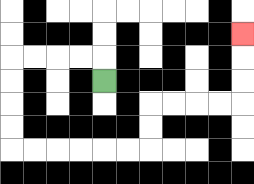{'start': '[4, 3]', 'end': '[10, 1]', 'path_directions': 'U,L,L,L,L,D,D,D,D,R,R,R,R,R,R,U,U,R,R,R,R,U,U,U', 'path_coordinates': '[[4, 3], [4, 2], [3, 2], [2, 2], [1, 2], [0, 2], [0, 3], [0, 4], [0, 5], [0, 6], [1, 6], [2, 6], [3, 6], [4, 6], [5, 6], [6, 6], [6, 5], [6, 4], [7, 4], [8, 4], [9, 4], [10, 4], [10, 3], [10, 2], [10, 1]]'}